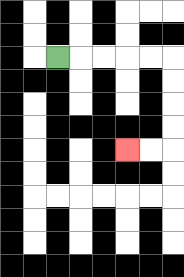{'start': '[2, 2]', 'end': '[5, 6]', 'path_directions': 'R,R,R,R,R,D,D,D,D,L,L', 'path_coordinates': '[[2, 2], [3, 2], [4, 2], [5, 2], [6, 2], [7, 2], [7, 3], [7, 4], [7, 5], [7, 6], [6, 6], [5, 6]]'}